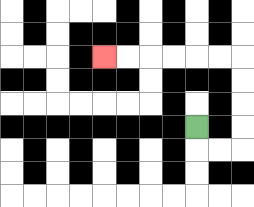{'start': '[8, 5]', 'end': '[4, 2]', 'path_directions': 'D,R,R,U,U,U,U,L,L,L,L,L,L', 'path_coordinates': '[[8, 5], [8, 6], [9, 6], [10, 6], [10, 5], [10, 4], [10, 3], [10, 2], [9, 2], [8, 2], [7, 2], [6, 2], [5, 2], [4, 2]]'}